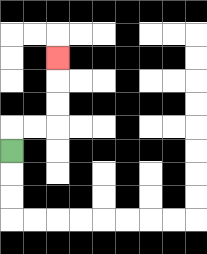{'start': '[0, 6]', 'end': '[2, 2]', 'path_directions': 'U,R,R,U,U,U', 'path_coordinates': '[[0, 6], [0, 5], [1, 5], [2, 5], [2, 4], [2, 3], [2, 2]]'}